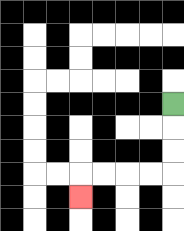{'start': '[7, 4]', 'end': '[3, 8]', 'path_directions': 'D,D,D,L,L,L,L,D', 'path_coordinates': '[[7, 4], [7, 5], [7, 6], [7, 7], [6, 7], [5, 7], [4, 7], [3, 7], [3, 8]]'}